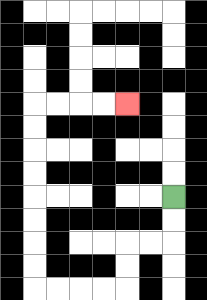{'start': '[7, 8]', 'end': '[5, 4]', 'path_directions': 'D,D,L,L,D,D,L,L,L,L,U,U,U,U,U,U,U,U,R,R,R,R', 'path_coordinates': '[[7, 8], [7, 9], [7, 10], [6, 10], [5, 10], [5, 11], [5, 12], [4, 12], [3, 12], [2, 12], [1, 12], [1, 11], [1, 10], [1, 9], [1, 8], [1, 7], [1, 6], [1, 5], [1, 4], [2, 4], [3, 4], [4, 4], [5, 4]]'}